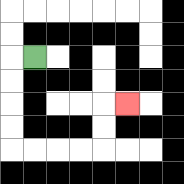{'start': '[1, 2]', 'end': '[5, 4]', 'path_directions': 'L,D,D,D,D,R,R,R,R,U,U,R', 'path_coordinates': '[[1, 2], [0, 2], [0, 3], [0, 4], [0, 5], [0, 6], [1, 6], [2, 6], [3, 6], [4, 6], [4, 5], [4, 4], [5, 4]]'}